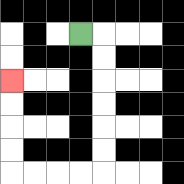{'start': '[3, 1]', 'end': '[0, 3]', 'path_directions': 'R,D,D,D,D,D,D,L,L,L,L,U,U,U,U', 'path_coordinates': '[[3, 1], [4, 1], [4, 2], [4, 3], [4, 4], [4, 5], [4, 6], [4, 7], [3, 7], [2, 7], [1, 7], [0, 7], [0, 6], [0, 5], [0, 4], [0, 3]]'}